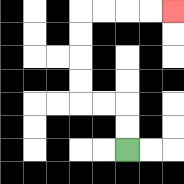{'start': '[5, 6]', 'end': '[7, 0]', 'path_directions': 'U,U,L,L,U,U,U,U,R,R,R,R', 'path_coordinates': '[[5, 6], [5, 5], [5, 4], [4, 4], [3, 4], [3, 3], [3, 2], [3, 1], [3, 0], [4, 0], [5, 0], [6, 0], [7, 0]]'}